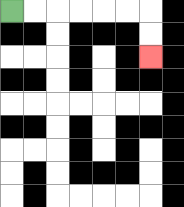{'start': '[0, 0]', 'end': '[6, 2]', 'path_directions': 'R,R,R,R,R,R,D,D', 'path_coordinates': '[[0, 0], [1, 0], [2, 0], [3, 0], [4, 0], [5, 0], [6, 0], [6, 1], [6, 2]]'}